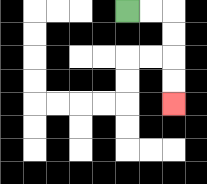{'start': '[5, 0]', 'end': '[7, 4]', 'path_directions': 'R,R,D,D,D,D', 'path_coordinates': '[[5, 0], [6, 0], [7, 0], [7, 1], [7, 2], [7, 3], [7, 4]]'}